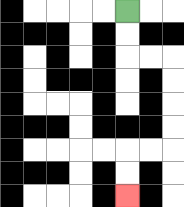{'start': '[5, 0]', 'end': '[5, 8]', 'path_directions': 'D,D,R,R,D,D,D,D,L,L,D,D', 'path_coordinates': '[[5, 0], [5, 1], [5, 2], [6, 2], [7, 2], [7, 3], [7, 4], [7, 5], [7, 6], [6, 6], [5, 6], [5, 7], [5, 8]]'}